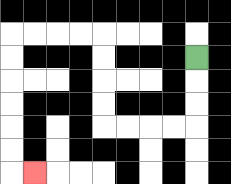{'start': '[8, 2]', 'end': '[1, 7]', 'path_directions': 'D,D,D,L,L,L,L,U,U,U,U,L,L,L,L,D,D,D,D,D,D,R', 'path_coordinates': '[[8, 2], [8, 3], [8, 4], [8, 5], [7, 5], [6, 5], [5, 5], [4, 5], [4, 4], [4, 3], [4, 2], [4, 1], [3, 1], [2, 1], [1, 1], [0, 1], [0, 2], [0, 3], [0, 4], [0, 5], [0, 6], [0, 7], [1, 7]]'}